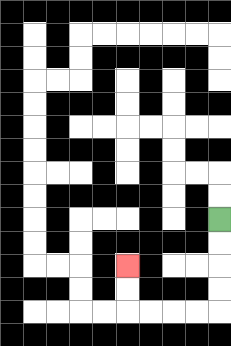{'start': '[9, 9]', 'end': '[5, 11]', 'path_directions': 'D,D,D,D,L,L,L,L,U,U', 'path_coordinates': '[[9, 9], [9, 10], [9, 11], [9, 12], [9, 13], [8, 13], [7, 13], [6, 13], [5, 13], [5, 12], [5, 11]]'}